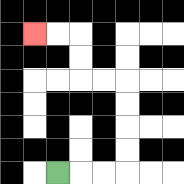{'start': '[2, 7]', 'end': '[1, 1]', 'path_directions': 'R,R,R,U,U,U,U,L,L,U,U,L,L', 'path_coordinates': '[[2, 7], [3, 7], [4, 7], [5, 7], [5, 6], [5, 5], [5, 4], [5, 3], [4, 3], [3, 3], [3, 2], [3, 1], [2, 1], [1, 1]]'}